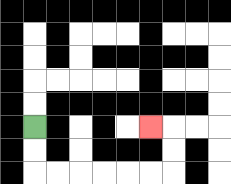{'start': '[1, 5]', 'end': '[6, 5]', 'path_directions': 'D,D,R,R,R,R,R,R,U,U,L', 'path_coordinates': '[[1, 5], [1, 6], [1, 7], [2, 7], [3, 7], [4, 7], [5, 7], [6, 7], [7, 7], [7, 6], [7, 5], [6, 5]]'}